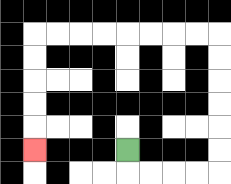{'start': '[5, 6]', 'end': '[1, 6]', 'path_directions': 'D,R,R,R,R,U,U,U,U,U,U,L,L,L,L,L,L,L,L,D,D,D,D,D', 'path_coordinates': '[[5, 6], [5, 7], [6, 7], [7, 7], [8, 7], [9, 7], [9, 6], [9, 5], [9, 4], [9, 3], [9, 2], [9, 1], [8, 1], [7, 1], [6, 1], [5, 1], [4, 1], [3, 1], [2, 1], [1, 1], [1, 2], [1, 3], [1, 4], [1, 5], [1, 6]]'}